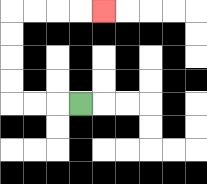{'start': '[3, 4]', 'end': '[4, 0]', 'path_directions': 'L,L,L,U,U,U,U,R,R,R,R', 'path_coordinates': '[[3, 4], [2, 4], [1, 4], [0, 4], [0, 3], [0, 2], [0, 1], [0, 0], [1, 0], [2, 0], [3, 0], [4, 0]]'}